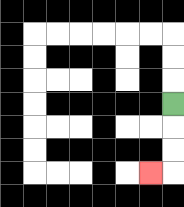{'start': '[7, 4]', 'end': '[6, 7]', 'path_directions': 'D,D,D,L', 'path_coordinates': '[[7, 4], [7, 5], [7, 6], [7, 7], [6, 7]]'}